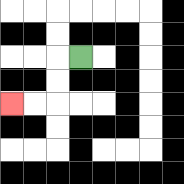{'start': '[3, 2]', 'end': '[0, 4]', 'path_directions': 'L,D,D,L,L', 'path_coordinates': '[[3, 2], [2, 2], [2, 3], [2, 4], [1, 4], [0, 4]]'}